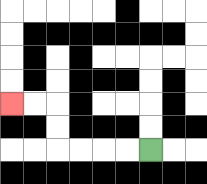{'start': '[6, 6]', 'end': '[0, 4]', 'path_directions': 'L,L,L,L,U,U,L,L', 'path_coordinates': '[[6, 6], [5, 6], [4, 6], [3, 6], [2, 6], [2, 5], [2, 4], [1, 4], [0, 4]]'}